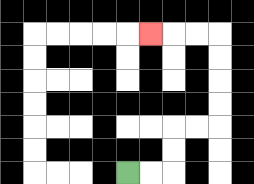{'start': '[5, 7]', 'end': '[6, 1]', 'path_directions': 'R,R,U,U,R,R,U,U,U,U,L,L,L', 'path_coordinates': '[[5, 7], [6, 7], [7, 7], [7, 6], [7, 5], [8, 5], [9, 5], [9, 4], [9, 3], [9, 2], [9, 1], [8, 1], [7, 1], [6, 1]]'}